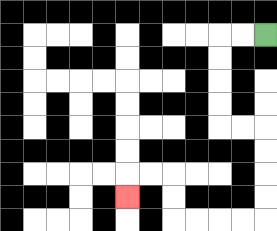{'start': '[11, 1]', 'end': '[5, 8]', 'path_directions': 'L,L,D,D,D,D,R,R,D,D,D,D,L,L,L,L,U,U,L,L,D', 'path_coordinates': '[[11, 1], [10, 1], [9, 1], [9, 2], [9, 3], [9, 4], [9, 5], [10, 5], [11, 5], [11, 6], [11, 7], [11, 8], [11, 9], [10, 9], [9, 9], [8, 9], [7, 9], [7, 8], [7, 7], [6, 7], [5, 7], [5, 8]]'}